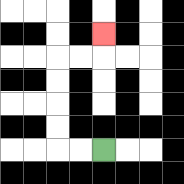{'start': '[4, 6]', 'end': '[4, 1]', 'path_directions': 'L,L,U,U,U,U,R,R,U', 'path_coordinates': '[[4, 6], [3, 6], [2, 6], [2, 5], [2, 4], [2, 3], [2, 2], [3, 2], [4, 2], [4, 1]]'}